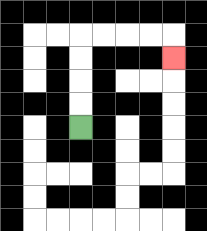{'start': '[3, 5]', 'end': '[7, 2]', 'path_directions': 'U,U,U,U,R,R,R,R,D', 'path_coordinates': '[[3, 5], [3, 4], [3, 3], [3, 2], [3, 1], [4, 1], [5, 1], [6, 1], [7, 1], [7, 2]]'}